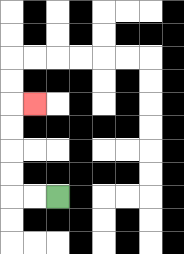{'start': '[2, 8]', 'end': '[1, 4]', 'path_directions': 'L,L,U,U,U,U,R', 'path_coordinates': '[[2, 8], [1, 8], [0, 8], [0, 7], [0, 6], [0, 5], [0, 4], [1, 4]]'}